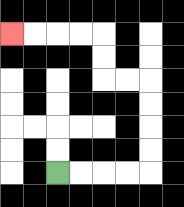{'start': '[2, 7]', 'end': '[0, 1]', 'path_directions': 'R,R,R,R,U,U,U,U,L,L,U,U,L,L,L,L', 'path_coordinates': '[[2, 7], [3, 7], [4, 7], [5, 7], [6, 7], [6, 6], [6, 5], [6, 4], [6, 3], [5, 3], [4, 3], [4, 2], [4, 1], [3, 1], [2, 1], [1, 1], [0, 1]]'}